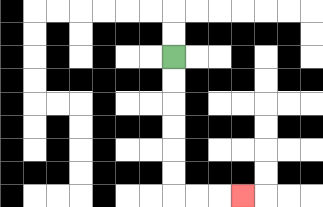{'start': '[7, 2]', 'end': '[10, 8]', 'path_directions': 'D,D,D,D,D,D,R,R,R', 'path_coordinates': '[[7, 2], [7, 3], [7, 4], [7, 5], [7, 6], [7, 7], [7, 8], [8, 8], [9, 8], [10, 8]]'}